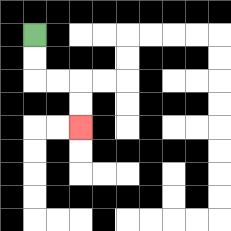{'start': '[1, 1]', 'end': '[3, 5]', 'path_directions': 'D,D,R,R,D,D', 'path_coordinates': '[[1, 1], [1, 2], [1, 3], [2, 3], [3, 3], [3, 4], [3, 5]]'}